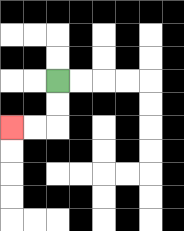{'start': '[2, 3]', 'end': '[0, 5]', 'path_directions': 'D,D,L,L', 'path_coordinates': '[[2, 3], [2, 4], [2, 5], [1, 5], [0, 5]]'}